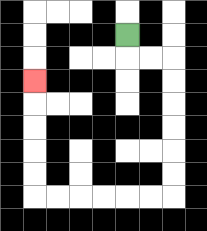{'start': '[5, 1]', 'end': '[1, 3]', 'path_directions': 'D,R,R,D,D,D,D,D,D,L,L,L,L,L,L,U,U,U,U,U', 'path_coordinates': '[[5, 1], [5, 2], [6, 2], [7, 2], [7, 3], [7, 4], [7, 5], [7, 6], [7, 7], [7, 8], [6, 8], [5, 8], [4, 8], [3, 8], [2, 8], [1, 8], [1, 7], [1, 6], [1, 5], [1, 4], [1, 3]]'}